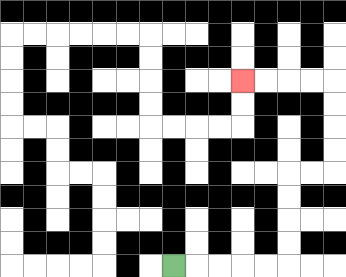{'start': '[7, 11]', 'end': '[10, 3]', 'path_directions': 'R,R,R,R,R,U,U,U,U,R,R,U,U,U,U,L,L,L,L', 'path_coordinates': '[[7, 11], [8, 11], [9, 11], [10, 11], [11, 11], [12, 11], [12, 10], [12, 9], [12, 8], [12, 7], [13, 7], [14, 7], [14, 6], [14, 5], [14, 4], [14, 3], [13, 3], [12, 3], [11, 3], [10, 3]]'}